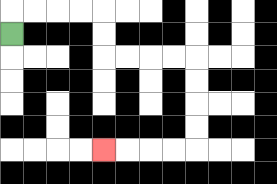{'start': '[0, 1]', 'end': '[4, 6]', 'path_directions': 'U,R,R,R,R,D,D,R,R,R,R,D,D,D,D,L,L,L,L', 'path_coordinates': '[[0, 1], [0, 0], [1, 0], [2, 0], [3, 0], [4, 0], [4, 1], [4, 2], [5, 2], [6, 2], [7, 2], [8, 2], [8, 3], [8, 4], [8, 5], [8, 6], [7, 6], [6, 6], [5, 6], [4, 6]]'}